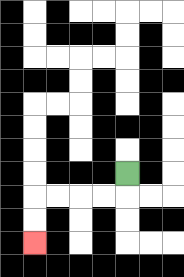{'start': '[5, 7]', 'end': '[1, 10]', 'path_directions': 'D,L,L,L,L,D,D', 'path_coordinates': '[[5, 7], [5, 8], [4, 8], [3, 8], [2, 8], [1, 8], [1, 9], [1, 10]]'}